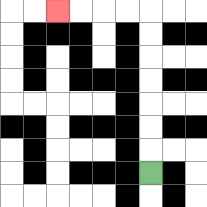{'start': '[6, 7]', 'end': '[2, 0]', 'path_directions': 'U,U,U,U,U,U,U,L,L,L,L', 'path_coordinates': '[[6, 7], [6, 6], [6, 5], [6, 4], [6, 3], [6, 2], [6, 1], [6, 0], [5, 0], [4, 0], [3, 0], [2, 0]]'}